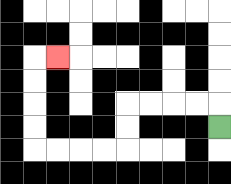{'start': '[9, 5]', 'end': '[2, 2]', 'path_directions': 'U,L,L,L,L,D,D,L,L,L,L,U,U,U,U,R', 'path_coordinates': '[[9, 5], [9, 4], [8, 4], [7, 4], [6, 4], [5, 4], [5, 5], [5, 6], [4, 6], [3, 6], [2, 6], [1, 6], [1, 5], [1, 4], [1, 3], [1, 2], [2, 2]]'}